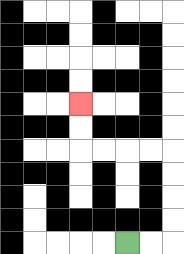{'start': '[5, 10]', 'end': '[3, 4]', 'path_directions': 'R,R,U,U,U,U,L,L,L,L,U,U', 'path_coordinates': '[[5, 10], [6, 10], [7, 10], [7, 9], [7, 8], [7, 7], [7, 6], [6, 6], [5, 6], [4, 6], [3, 6], [3, 5], [3, 4]]'}